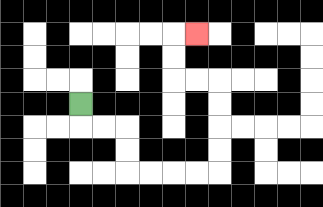{'start': '[3, 4]', 'end': '[8, 1]', 'path_directions': 'D,R,R,D,D,R,R,R,R,U,U,U,U,L,L,U,U,R', 'path_coordinates': '[[3, 4], [3, 5], [4, 5], [5, 5], [5, 6], [5, 7], [6, 7], [7, 7], [8, 7], [9, 7], [9, 6], [9, 5], [9, 4], [9, 3], [8, 3], [7, 3], [7, 2], [7, 1], [8, 1]]'}